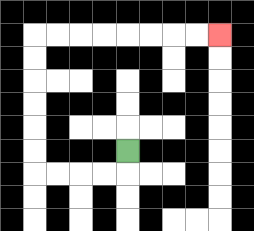{'start': '[5, 6]', 'end': '[9, 1]', 'path_directions': 'D,L,L,L,L,U,U,U,U,U,U,R,R,R,R,R,R,R,R', 'path_coordinates': '[[5, 6], [5, 7], [4, 7], [3, 7], [2, 7], [1, 7], [1, 6], [1, 5], [1, 4], [1, 3], [1, 2], [1, 1], [2, 1], [3, 1], [4, 1], [5, 1], [6, 1], [7, 1], [8, 1], [9, 1]]'}